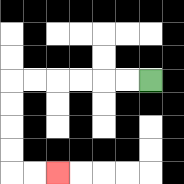{'start': '[6, 3]', 'end': '[2, 7]', 'path_directions': 'L,L,L,L,L,L,D,D,D,D,R,R', 'path_coordinates': '[[6, 3], [5, 3], [4, 3], [3, 3], [2, 3], [1, 3], [0, 3], [0, 4], [0, 5], [0, 6], [0, 7], [1, 7], [2, 7]]'}